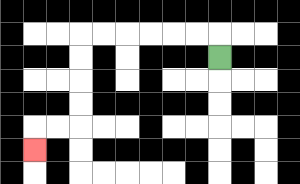{'start': '[9, 2]', 'end': '[1, 6]', 'path_directions': 'U,L,L,L,L,L,L,D,D,D,D,L,L,D', 'path_coordinates': '[[9, 2], [9, 1], [8, 1], [7, 1], [6, 1], [5, 1], [4, 1], [3, 1], [3, 2], [3, 3], [3, 4], [3, 5], [2, 5], [1, 5], [1, 6]]'}